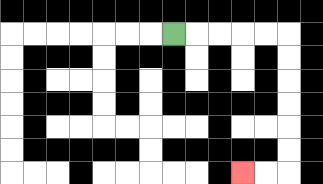{'start': '[7, 1]', 'end': '[10, 7]', 'path_directions': 'R,R,R,R,R,D,D,D,D,D,D,L,L', 'path_coordinates': '[[7, 1], [8, 1], [9, 1], [10, 1], [11, 1], [12, 1], [12, 2], [12, 3], [12, 4], [12, 5], [12, 6], [12, 7], [11, 7], [10, 7]]'}